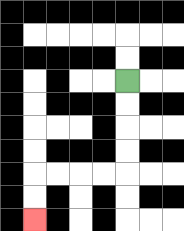{'start': '[5, 3]', 'end': '[1, 9]', 'path_directions': 'D,D,D,D,L,L,L,L,D,D', 'path_coordinates': '[[5, 3], [5, 4], [5, 5], [5, 6], [5, 7], [4, 7], [3, 7], [2, 7], [1, 7], [1, 8], [1, 9]]'}